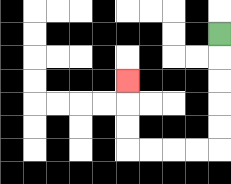{'start': '[9, 1]', 'end': '[5, 3]', 'path_directions': 'D,D,D,D,D,L,L,L,L,U,U,U', 'path_coordinates': '[[9, 1], [9, 2], [9, 3], [9, 4], [9, 5], [9, 6], [8, 6], [7, 6], [6, 6], [5, 6], [5, 5], [5, 4], [5, 3]]'}